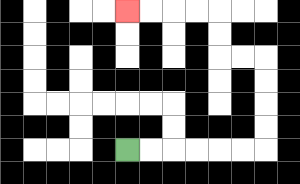{'start': '[5, 6]', 'end': '[5, 0]', 'path_directions': 'R,R,R,R,R,R,U,U,U,U,L,L,U,U,L,L,L,L', 'path_coordinates': '[[5, 6], [6, 6], [7, 6], [8, 6], [9, 6], [10, 6], [11, 6], [11, 5], [11, 4], [11, 3], [11, 2], [10, 2], [9, 2], [9, 1], [9, 0], [8, 0], [7, 0], [6, 0], [5, 0]]'}